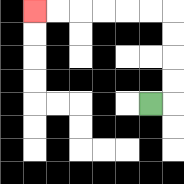{'start': '[6, 4]', 'end': '[1, 0]', 'path_directions': 'R,U,U,U,U,L,L,L,L,L,L', 'path_coordinates': '[[6, 4], [7, 4], [7, 3], [7, 2], [7, 1], [7, 0], [6, 0], [5, 0], [4, 0], [3, 0], [2, 0], [1, 0]]'}